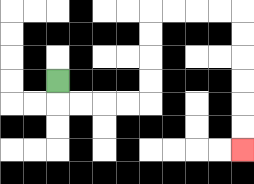{'start': '[2, 3]', 'end': '[10, 6]', 'path_directions': 'D,R,R,R,R,U,U,U,U,R,R,R,R,D,D,D,D,D,D', 'path_coordinates': '[[2, 3], [2, 4], [3, 4], [4, 4], [5, 4], [6, 4], [6, 3], [6, 2], [6, 1], [6, 0], [7, 0], [8, 0], [9, 0], [10, 0], [10, 1], [10, 2], [10, 3], [10, 4], [10, 5], [10, 6]]'}